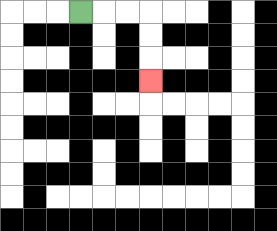{'start': '[3, 0]', 'end': '[6, 3]', 'path_directions': 'R,R,R,D,D,D', 'path_coordinates': '[[3, 0], [4, 0], [5, 0], [6, 0], [6, 1], [6, 2], [6, 3]]'}